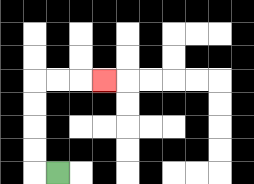{'start': '[2, 7]', 'end': '[4, 3]', 'path_directions': 'L,U,U,U,U,R,R,R', 'path_coordinates': '[[2, 7], [1, 7], [1, 6], [1, 5], [1, 4], [1, 3], [2, 3], [3, 3], [4, 3]]'}